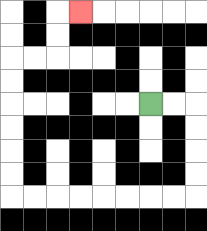{'start': '[6, 4]', 'end': '[3, 0]', 'path_directions': 'R,R,D,D,D,D,L,L,L,L,L,L,L,L,U,U,U,U,U,U,R,R,U,U,R', 'path_coordinates': '[[6, 4], [7, 4], [8, 4], [8, 5], [8, 6], [8, 7], [8, 8], [7, 8], [6, 8], [5, 8], [4, 8], [3, 8], [2, 8], [1, 8], [0, 8], [0, 7], [0, 6], [0, 5], [0, 4], [0, 3], [0, 2], [1, 2], [2, 2], [2, 1], [2, 0], [3, 0]]'}